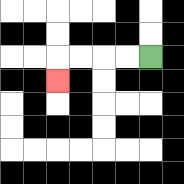{'start': '[6, 2]', 'end': '[2, 3]', 'path_directions': 'L,L,L,L,D', 'path_coordinates': '[[6, 2], [5, 2], [4, 2], [3, 2], [2, 2], [2, 3]]'}